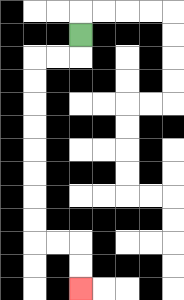{'start': '[3, 1]', 'end': '[3, 12]', 'path_directions': 'D,L,L,D,D,D,D,D,D,D,D,R,R,D,D', 'path_coordinates': '[[3, 1], [3, 2], [2, 2], [1, 2], [1, 3], [1, 4], [1, 5], [1, 6], [1, 7], [1, 8], [1, 9], [1, 10], [2, 10], [3, 10], [3, 11], [3, 12]]'}